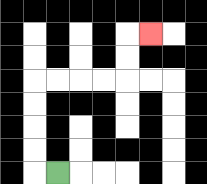{'start': '[2, 7]', 'end': '[6, 1]', 'path_directions': 'L,U,U,U,U,R,R,R,R,U,U,R', 'path_coordinates': '[[2, 7], [1, 7], [1, 6], [1, 5], [1, 4], [1, 3], [2, 3], [3, 3], [4, 3], [5, 3], [5, 2], [5, 1], [6, 1]]'}